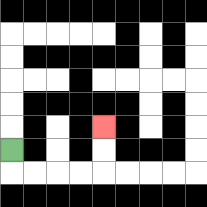{'start': '[0, 6]', 'end': '[4, 5]', 'path_directions': 'D,R,R,R,R,U,U', 'path_coordinates': '[[0, 6], [0, 7], [1, 7], [2, 7], [3, 7], [4, 7], [4, 6], [4, 5]]'}